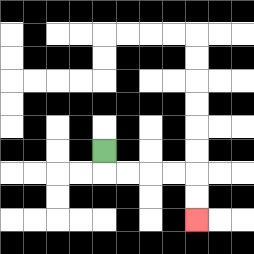{'start': '[4, 6]', 'end': '[8, 9]', 'path_directions': 'D,R,R,R,R,D,D', 'path_coordinates': '[[4, 6], [4, 7], [5, 7], [6, 7], [7, 7], [8, 7], [8, 8], [8, 9]]'}